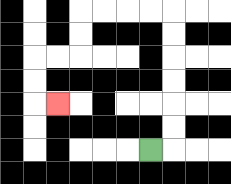{'start': '[6, 6]', 'end': '[2, 4]', 'path_directions': 'R,U,U,U,U,U,U,L,L,L,L,D,D,L,L,D,D,R', 'path_coordinates': '[[6, 6], [7, 6], [7, 5], [7, 4], [7, 3], [7, 2], [7, 1], [7, 0], [6, 0], [5, 0], [4, 0], [3, 0], [3, 1], [3, 2], [2, 2], [1, 2], [1, 3], [1, 4], [2, 4]]'}